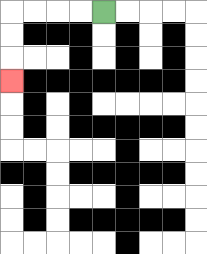{'start': '[4, 0]', 'end': '[0, 3]', 'path_directions': 'L,L,L,L,D,D,D', 'path_coordinates': '[[4, 0], [3, 0], [2, 0], [1, 0], [0, 0], [0, 1], [0, 2], [0, 3]]'}